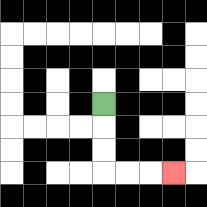{'start': '[4, 4]', 'end': '[7, 7]', 'path_directions': 'D,D,D,R,R,R', 'path_coordinates': '[[4, 4], [4, 5], [4, 6], [4, 7], [5, 7], [6, 7], [7, 7]]'}